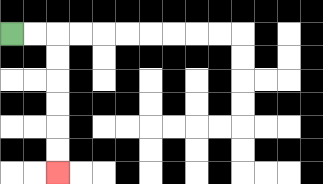{'start': '[0, 1]', 'end': '[2, 7]', 'path_directions': 'R,R,D,D,D,D,D,D', 'path_coordinates': '[[0, 1], [1, 1], [2, 1], [2, 2], [2, 3], [2, 4], [2, 5], [2, 6], [2, 7]]'}